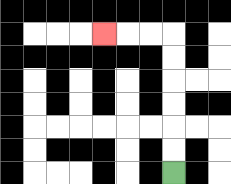{'start': '[7, 7]', 'end': '[4, 1]', 'path_directions': 'U,U,U,U,U,U,L,L,L', 'path_coordinates': '[[7, 7], [7, 6], [7, 5], [7, 4], [7, 3], [7, 2], [7, 1], [6, 1], [5, 1], [4, 1]]'}